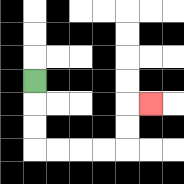{'start': '[1, 3]', 'end': '[6, 4]', 'path_directions': 'D,D,D,R,R,R,R,U,U,R', 'path_coordinates': '[[1, 3], [1, 4], [1, 5], [1, 6], [2, 6], [3, 6], [4, 6], [5, 6], [5, 5], [5, 4], [6, 4]]'}